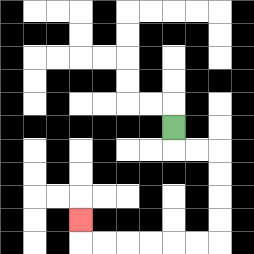{'start': '[7, 5]', 'end': '[3, 9]', 'path_directions': 'D,R,R,D,D,D,D,L,L,L,L,L,L,U', 'path_coordinates': '[[7, 5], [7, 6], [8, 6], [9, 6], [9, 7], [9, 8], [9, 9], [9, 10], [8, 10], [7, 10], [6, 10], [5, 10], [4, 10], [3, 10], [3, 9]]'}